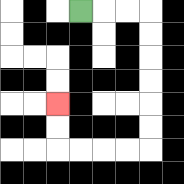{'start': '[3, 0]', 'end': '[2, 4]', 'path_directions': 'R,R,R,D,D,D,D,D,D,L,L,L,L,U,U', 'path_coordinates': '[[3, 0], [4, 0], [5, 0], [6, 0], [6, 1], [6, 2], [6, 3], [6, 4], [6, 5], [6, 6], [5, 6], [4, 6], [3, 6], [2, 6], [2, 5], [2, 4]]'}